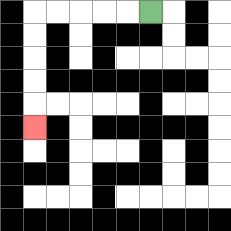{'start': '[6, 0]', 'end': '[1, 5]', 'path_directions': 'L,L,L,L,L,D,D,D,D,D', 'path_coordinates': '[[6, 0], [5, 0], [4, 0], [3, 0], [2, 0], [1, 0], [1, 1], [1, 2], [1, 3], [1, 4], [1, 5]]'}